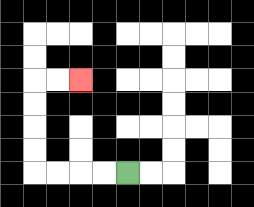{'start': '[5, 7]', 'end': '[3, 3]', 'path_directions': 'L,L,L,L,U,U,U,U,R,R', 'path_coordinates': '[[5, 7], [4, 7], [3, 7], [2, 7], [1, 7], [1, 6], [1, 5], [1, 4], [1, 3], [2, 3], [3, 3]]'}